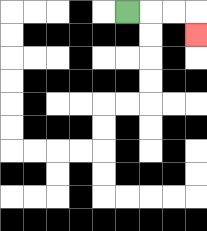{'start': '[5, 0]', 'end': '[8, 1]', 'path_directions': 'R,R,R,D', 'path_coordinates': '[[5, 0], [6, 0], [7, 0], [8, 0], [8, 1]]'}